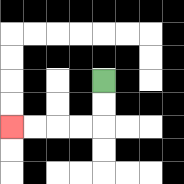{'start': '[4, 3]', 'end': '[0, 5]', 'path_directions': 'D,D,L,L,L,L', 'path_coordinates': '[[4, 3], [4, 4], [4, 5], [3, 5], [2, 5], [1, 5], [0, 5]]'}